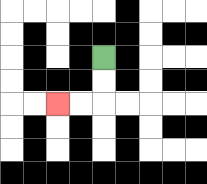{'start': '[4, 2]', 'end': '[2, 4]', 'path_directions': 'D,D,L,L', 'path_coordinates': '[[4, 2], [4, 3], [4, 4], [3, 4], [2, 4]]'}